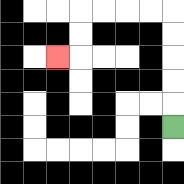{'start': '[7, 5]', 'end': '[2, 2]', 'path_directions': 'U,U,U,U,U,L,L,L,L,D,D,L', 'path_coordinates': '[[7, 5], [7, 4], [7, 3], [7, 2], [7, 1], [7, 0], [6, 0], [5, 0], [4, 0], [3, 0], [3, 1], [3, 2], [2, 2]]'}